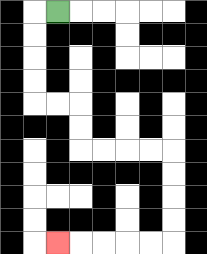{'start': '[2, 0]', 'end': '[2, 10]', 'path_directions': 'L,D,D,D,D,R,R,D,D,R,R,R,R,D,D,D,D,L,L,L,L,L', 'path_coordinates': '[[2, 0], [1, 0], [1, 1], [1, 2], [1, 3], [1, 4], [2, 4], [3, 4], [3, 5], [3, 6], [4, 6], [5, 6], [6, 6], [7, 6], [7, 7], [7, 8], [7, 9], [7, 10], [6, 10], [5, 10], [4, 10], [3, 10], [2, 10]]'}